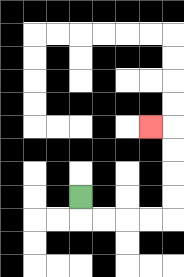{'start': '[3, 8]', 'end': '[6, 5]', 'path_directions': 'D,R,R,R,R,U,U,U,U,L', 'path_coordinates': '[[3, 8], [3, 9], [4, 9], [5, 9], [6, 9], [7, 9], [7, 8], [7, 7], [7, 6], [7, 5], [6, 5]]'}